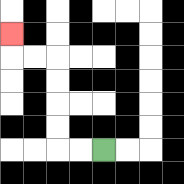{'start': '[4, 6]', 'end': '[0, 1]', 'path_directions': 'L,L,U,U,U,U,L,L,U', 'path_coordinates': '[[4, 6], [3, 6], [2, 6], [2, 5], [2, 4], [2, 3], [2, 2], [1, 2], [0, 2], [0, 1]]'}